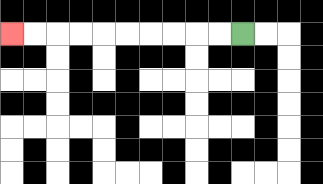{'start': '[10, 1]', 'end': '[0, 1]', 'path_directions': 'L,L,L,L,L,L,L,L,L,L', 'path_coordinates': '[[10, 1], [9, 1], [8, 1], [7, 1], [6, 1], [5, 1], [4, 1], [3, 1], [2, 1], [1, 1], [0, 1]]'}